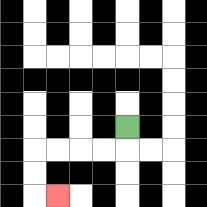{'start': '[5, 5]', 'end': '[2, 8]', 'path_directions': 'D,L,L,L,L,D,D,R', 'path_coordinates': '[[5, 5], [5, 6], [4, 6], [3, 6], [2, 6], [1, 6], [1, 7], [1, 8], [2, 8]]'}